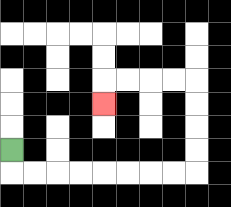{'start': '[0, 6]', 'end': '[4, 4]', 'path_directions': 'D,R,R,R,R,R,R,R,R,U,U,U,U,L,L,L,L,D', 'path_coordinates': '[[0, 6], [0, 7], [1, 7], [2, 7], [3, 7], [4, 7], [5, 7], [6, 7], [7, 7], [8, 7], [8, 6], [8, 5], [8, 4], [8, 3], [7, 3], [6, 3], [5, 3], [4, 3], [4, 4]]'}